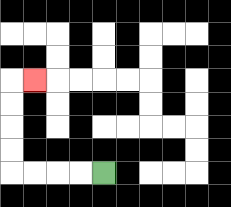{'start': '[4, 7]', 'end': '[1, 3]', 'path_directions': 'L,L,L,L,U,U,U,U,R', 'path_coordinates': '[[4, 7], [3, 7], [2, 7], [1, 7], [0, 7], [0, 6], [0, 5], [0, 4], [0, 3], [1, 3]]'}